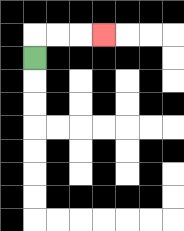{'start': '[1, 2]', 'end': '[4, 1]', 'path_directions': 'U,R,R,R', 'path_coordinates': '[[1, 2], [1, 1], [2, 1], [3, 1], [4, 1]]'}